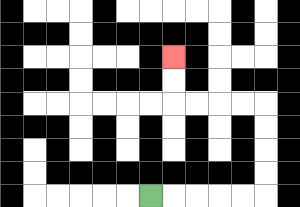{'start': '[6, 8]', 'end': '[7, 2]', 'path_directions': 'R,R,R,R,R,U,U,U,U,L,L,L,L,U,U', 'path_coordinates': '[[6, 8], [7, 8], [8, 8], [9, 8], [10, 8], [11, 8], [11, 7], [11, 6], [11, 5], [11, 4], [10, 4], [9, 4], [8, 4], [7, 4], [7, 3], [7, 2]]'}